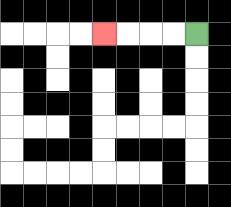{'start': '[8, 1]', 'end': '[4, 1]', 'path_directions': 'L,L,L,L', 'path_coordinates': '[[8, 1], [7, 1], [6, 1], [5, 1], [4, 1]]'}